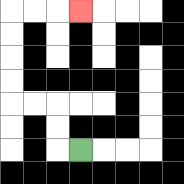{'start': '[3, 6]', 'end': '[3, 0]', 'path_directions': 'L,U,U,L,L,U,U,U,U,R,R,R', 'path_coordinates': '[[3, 6], [2, 6], [2, 5], [2, 4], [1, 4], [0, 4], [0, 3], [0, 2], [0, 1], [0, 0], [1, 0], [2, 0], [3, 0]]'}